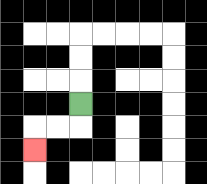{'start': '[3, 4]', 'end': '[1, 6]', 'path_directions': 'D,L,L,D', 'path_coordinates': '[[3, 4], [3, 5], [2, 5], [1, 5], [1, 6]]'}